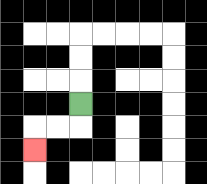{'start': '[3, 4]', 'end': '[1, 6]', 'path_directions': 'D,L,L,D', 'path_coordinates': '[[3, 4], [3, 5], [2, 5], [1, 5], [1, 6]]'}